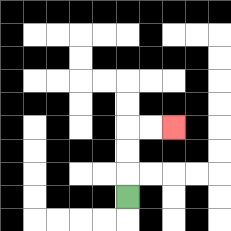{'start': '[5, 8]', 'end': '[7, 5]', 'path_directions': 'U,U,U,R,R', 'path_coordinates': '[[5, 8], [5, 7], [5, 6], [5, 5], [6, 5], [7, 5]]'}